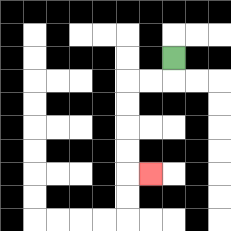{'start': '[7, 2]', 'end': '[6, 7]', 'path_directions': 'D,L,L,D,D,D,D,R', 'path_coordinates': '[[7, 2], [7, 3], [6, 3], [5, 3], [5, 4], [5, 5], [5, 6], [5, 7], [6, 7]]'}